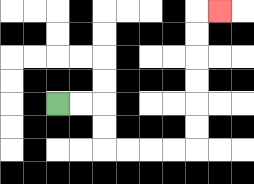{'start': '[2, 4]', 'end': '[9, 0]', 'path_directions': 'R,R,D,D,R,R,R,R,U,U,U,U,U,U,R', 'path_coordinates': '[[2, 4], [3, 4], [4, 4], [4, 5], [4, 6], [5, 6], [6, 6], [7, 6], [8, 6], [8, 5], [8, 4], [8, 3], [8, 2], [8, 1], [8, 0], [9, 0]]'}